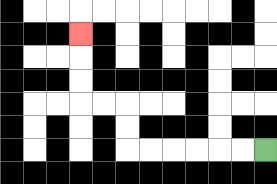{'start': '[11, 6]', 'end': '[3, 1]', 'path_directions': 'L,L,L,L,L,L,U,U,L,L,U,U,U', 'path_coordinates': '[[11, 6], [10, 6], [9, 6], [8, 6], [7, 6], [6, 6], [5, 6], [5, 5], [5, 4], [4, 4], [3, 4], [3, 3], [3, 2], [3, 1]]'}